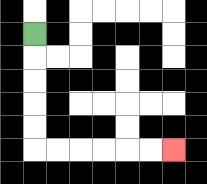{'start': '[1, 1]', 'end': '[7, 6]', 'path_directions': 'D,D,D,D,D,R,R,R,R,R,R', 'path_coordinates': '[[1, 1], [1, 2], [1, 3], [1, 4], [1, 5], [1, 6], [2, 6], [3, 6], [4, 6], [5, 6], [6, 6], [7, 6]]'}